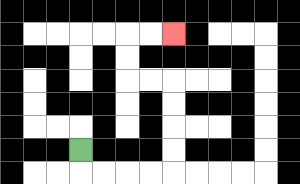{'start': '[3, 6]', 'end': '[7, 1]', 'path_directions': 'D,R,R,R,R,U,U,U,U,L,L,U,U,R,R', 'path_coordinates': '[[3, 6], [3, 7], [4, 7], [5, 7], [6, 7], [7, 7], [7, 6], [7, 5], [7, 4], [7, 3], [6, 3], [5, 3], [5, 2], [5, 1], [6, 1], [7, 1]]'}